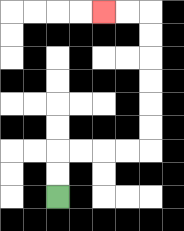{'start': '[2, 8]', 'end': '[4, 0]', 'path_directions': 'U,U,R,R,R,R,U,U,U,U,U,U,L,L', 'path_coordinates': '[[2, 8], [2, 7], [2, 6], [3, 6], [4, 6], [5, 6], [6, 6], [6, 5], [6, 4], [6, 3], [6, 2], [6, 1], [6, 0], [5, 0], [4, 0]]'}